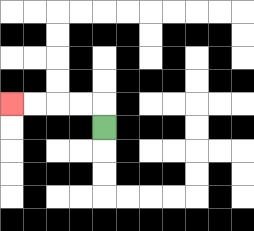{'start': '[4, 5]', 'end': '[0, 4]', 'path_directions': 'U,L,L,L,L', 'path_coordinates': '[[4, 5], [4, 4], [3, 4], [2, 4], [1, 4], [0, 4]]'}